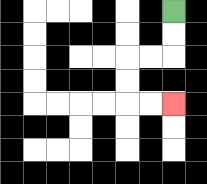{'start': '[7, 0]', 'end': '[7, 4]', 'path_directions': 'D,D,L,L,D,D,R,R', 'path_coordinates': '[[7, 0], [7, 1], [7, 2], [6, 2], [5, 2], [5, 3], [5, 4], [6, 4], [7, 4]]'}